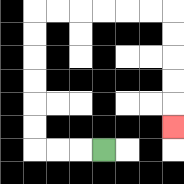{'start': '[4, 6]', 'end': '[7, 5]', 'path_directions': 'L,L,L,U,U,U,U,U,U,R,R,R,R,R,R,D,D,D,D,D', 'path_coordinates': '[[4, 6], [3, 6], [2, 6], [1, 6], [1, 5], [1, 4], [1, 3], [1, 2], [1, 1], [1, 0], [2, 0], [3, 0], [4, 0], [5, 0], [6, 0], [7, 0], [7, 1], [7, 2], [7, 3], [7, 4], [7, 5]]'}